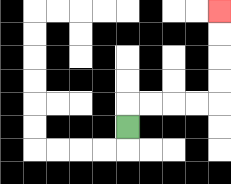{'start': '[5, 5]', 'end': '[9, 0]', 'path_directions': 'U,R,R,R,R,U,U,U,U', 'path_coordinates': '[[5, 5], [5, 4], [6, 4], [7, 4], [8, 4], [9, 4], [9, 3], [9, 2], [9, 1], [9, 0]]'}